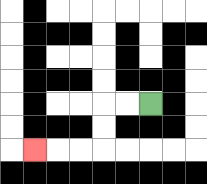{'start': '[6, 4]', 'end': '[1, 6]', 'path_directions': 'L,L,D,D,L,L,L', 'path_coordinates': '[[6, 4], [5, 4], [4, 4], [4, 5], [4, 6], [3, 6], [2, 6], [1, 6]]'}